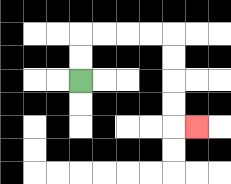{'start': '[3, 3]', 'end': '[8, 5]', 'path_directions': 'U,U,R,R,R,R,D,D,D,D,R', 'path_coordinates': '[[3, 3], [3, 2], [3, 1], [4, 1], [5, 1], [6, 1], [7, 1], [7, 2], [7, 3], [7, 4], [7, 5], [8, 5]]'}